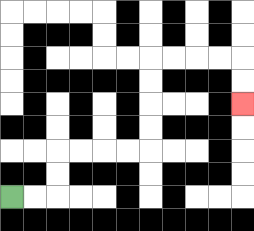{'start': '[0, 8]', 'end': '[10, 4]', 'path_directions': 'R,R,U,U,R,R,R,R,U,U,U,U,R,R,R,R,D,D', 'path_coordinates': '[[0, 8], [1, 8], [2, 8], [2, 7], [2, 6], [3, 6], [4, 6], [5, 6], [6, 6], [6, 5], [6, 4], [6, 3], [6, 2], [7, 2], [8, 2], [9, 2], [10, 2], [10, 3], [10, 4]]'}